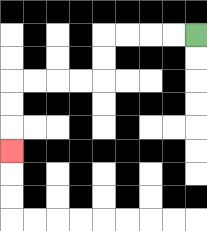{'start': '[8, 1]', 'end': '[0, 6]', 'path_directions': 'L,L,L,L,D,D,L,L,L,L,D,D,D', 'path_coordinates': '[[8, 1], [7, 1], [6, 1], [5, 1], [4, 1], [4, 2], [4, 3], [3, 3], [2, 3], [1, 3], [0, 3], [0, 4], [0, 5], [0, 6]]'}